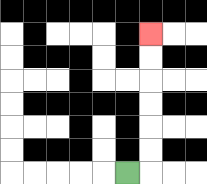{'start': '[5, 7]', 'end': '[6, 1]', 'path_directions': 'R,U,U,U,U,U,U', 'path_coordinates': '[[5, 7], [6, 7], [6, 6], [6, 5], [6, 4], [6, 3], [6, 2], [6, 1]]'}